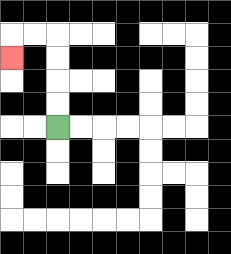{'start': '[2, 5]', 'end': '[0, 2]', 'path_directions': 'U,U,U,U,L,L,D', 'path_coordinates': '[[2, 5], [2, 4], [2, 3], [2, 2], [2, 1], [1, 1], [0, 1], [0, 2]]'}